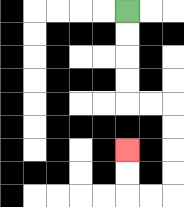{'start': '[5, 0]', 'end': '[5, 6]', 'path_directions': 'D,D,D,D,R,R,D,D,D,D,L,L,U,U', 'path_coordinates': '[[5, 0], [5, 1], [5, 2], [5, 3], [5, 4], [6, 4], [7, 4], [7, 5], [7, 6], [7, 7], [7, 8], [6, 8], [5, 8], [5, 7], [5, 6]]'}